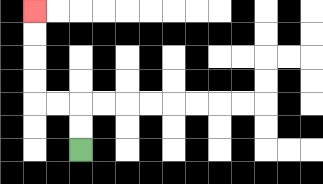{'start': '[3, 6]', 'end': '[1, 0]', 'path_directions': 'U,U,L,L,U,U,U,U', 'path_coordinates': '[[3, 6], [3, 5], [3, 4], [2, 4], [1, 4], [1, 3], [1, 2], [1, 1], [1, 0]]'}